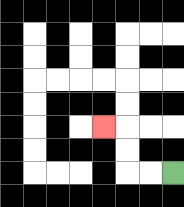{'start': '[7, 7]', 'end': '[4, 5]', 'path_directions': 'L,L,U,U,L', 'path_coordinates': '[[7, 7], [6, 7], [5, 7], [5, 6], [5, 5], [4, 5]]'}